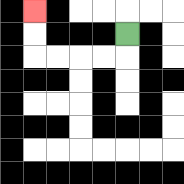{'start': '[5, 1]', 'end': '[1, 0]', 'path_directions': 'D,L,L,L,L,U,U', 'path_coordinates': '[[5, 1], [5, 2], [4, 2], [3, 2], [2, 2], [1, 2], [1, 1], [1, 0]]'}